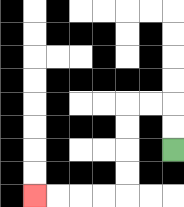{'start': '[7, 6]', 'end': '[1, 8]', 'path_directions': 'U,U,L,L,D,D,D,D,L,L,L,L', 'path_coordinates': '[[7, 6], [7, 5], [7, 4], [6, 4], [5, 4], [5, 5], [5, 6], [5, 7], [5, 8], [4, 8], [3, 8], [2, 8], [1, 8]]'}